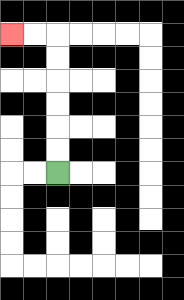{'start': '[2, 7]', 'end': '[0, 1]', 'path_directions': 'U,U,U,U,U,U,L,L', 'path_coordinates': '[[2, 7], [2, 6], [2, 5], [2, 4], [2, 3], [2, 2], [2, 1], [1, 1], [0, 1]]'}